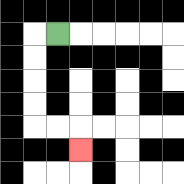{'start': '[2, 1]', 'end': '[3, 6]', 'path_directions': 'L,D,D,D,D,R,R,D', 'path_coordinates': '[[2, 1], [1, 1], [1, 2], [1, 3], [1, 4], [1, 5], [2, 5], [3, 5], [3, 6]]'}